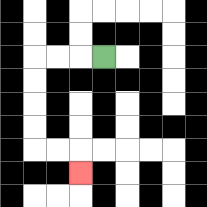{'start': '[4, 2]', 'end': '[3, 7]', 'path_directions': 'L,L,L,D,D,D,D,R,R,D', 'path_coordinates': '[[4, 2], [3, 2], [2, 2], [1, 2], [1, 3], [1, 4], [1, 5], [1, 6], [2, 6], [3, 6], [3, 7]]'}